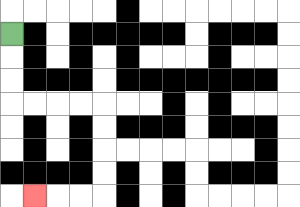{'start': '[0, 1]', 'end': '[1, 8]', 'path_directions': 'D,D,D,R,R,R,R,D,D,D,D,L,L,L', 'path_coordinates': '[[0, 1], [0, 2], [0, 3], [0, 4], [1, 4], [2, 4], [3, 4], [4, 4], [4, 5], [4, 6], [4, 7], [4, 8], [3, 8], [2, 8], [1, 8]]'}